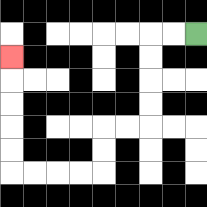{'start': '[8, 1]', 'end': '[0, 2]', 'path_directions': 'L,L,D,D,D,D,L,L,D,D,L,L,L,L,U,U,U,U,U', 'path_coordinates': '[[8, 1], [7, 1], [6, 1], [6, 2], [6, 3], [6, 4], [6, 5], [5, 5], [4, 5], [4, 6], [4, 7], [3, 7], [2, 7], [1, 7], [0, 7], [0, 6], [0, 5], [0, 4], [0, 3], [0, 2]]'}